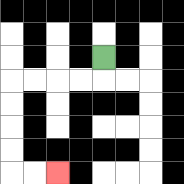{'start': '[4, 2]', 'end': '[2, 7]', 'path_directions': 'D,L,L,L,L,D,D,D,D,R,R', 'path_coordinates': '[[4, 2], [4, 3], [3, 3], [2, 3], [1, 3], [0, 3], [0, 4], [0, 5], [0, 6], [0, 7], [1, 7], [2, 7]]'}